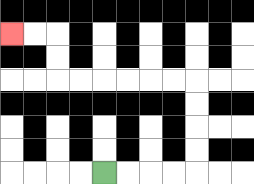{'start': '[4, 7]', 'end': '[0, 1]', 'path_directions': 'R,R,R,R,U,U,U,U,L,L,L,L,L,L,U,U,L,L', 'path_coordinates': '[[4, 7], [5, 7], [6, 7], [7, 7], [8, 7], [8, 6], [8, 5], [8, 4], [8, 3], [7, 3], [6, 3], [5, 3], [4, 3], [3, 3], [2, 3], [2, 2], [2, 1], [1, 1], [0, 1]]'}